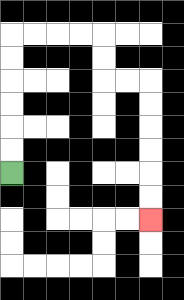{'start': '[0, 7]', 'end': '[6, 9]', 'path_directions': 'U,U,U,U,U,U,R,R,R,R,D,D,R,R,D,D,D,D,D,D', 'path_coordinates': '[[0, 7], [0, 6], [0, 5], [0, 4], [0, 3], [0, 2], [0, 1], [1, 1], [2, 1], [3, 1], [4, 1], [4, 2], [4, 3], [5, 3], [6, 3], [6, 4], [6, 5], [6, 6], [6, 7], [6, 8], [6, 9]]'}